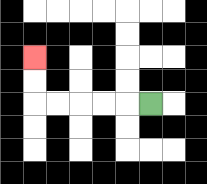{'start': '[6, 4]', 'end': '[1, 2]', 'path_directions': 'L,L,L,L,L,U,U', 'path_coordinates': '[[6, 4], [5, 4], [4, 4], [3, 4], [2, 4], [1, 4], [1, 3], [1, 2]]'}